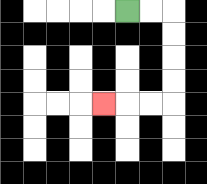{'start': '[5, 0]', 'end': '[4, 4]', 'path_directions': 'R,R,D,D,D,D,L,L,L', 'path_coordinates': '[[5, 0], [6, 0], [7, 0], [7, 1], [7, 2], [7, 3], [7, 4], [6, 4], [5, 4], [4, 4]]'}